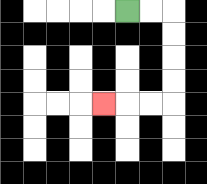{'start': '[5, 0]', 'end': '[4, 4]', 'path_directions': 'R,R,D,D,D,D,L,L,L', 'path_coordinates': '[[5, 0], [6, 0], [7, 0], [7, 1], [7, 2], [7, 3], [7, 4], [6, 4], [5, 4], [4, 4]]'}